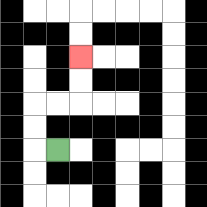{'start': '[2, 6]', 'end': '[3, 2]', 'path_directions': 'L,U,U,R,R,U,U', 'path_coordinates': '[[2, 6], [1, 6], [1, 5], [1, 4], [2, 4], [3, 4], [3, 3], [3, 2]]'}